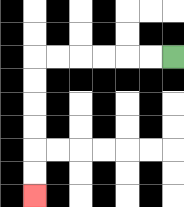{'start': '[7, 2]', 'end': '[1, 8]', 'path_directions': 'L,L,L,L,L,L,D,D,D,D,D,D', 'path_coordinates': '[[7, 2], [6, 2], [5, 2], [4, 2], [3, 2], [2, 2], [1, 2], [1, 3], [1, 4], [1, 5], [1, 6], [1, 7], [1, 8]]'}